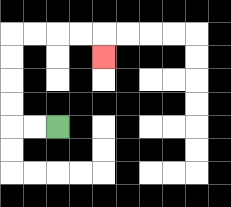{'start': '[2, 5]', 'end': '[4, 2]', 'path_directions': 'L,L,U,U,U,U,R,R,R,R,D', 'path_coordinates': '[[2, 5], [1, 5], [0, 5], [0, 4], [0, 3], [0, 2], [0, 1], [1, 1], [2, 1], [3, 1], [4, 1], [4, 2]]'}